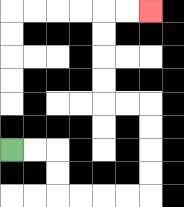{'start': '[0, 6]', 'end': '[6, 0]', 'path_directions': 'R,R,D,D,R,R,R,R,U,U,U,U,L,L,U,U,U,U,R,R', 'path_coordinates': '[[0, 6], [1, 6], [2, 6], [2, 7], [2, 8], [3, 8], [4, 8], [5, 8], [6, 8], [6, 7], [6, 6], [6, 5], [6, 4], [5, 4], [4, 4], [4, 3], [4, 2], [4, 1], [4, 0], [5, 0], [6, 0]]'}